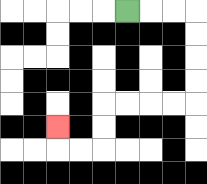{'start': '[5, 0]', 'end': '[2, 5]', 'path_directions': 'R,R,R,D,D,D,D,L,L,L,L,D,D,L,L,U', 'path_coordinates': '[[5, 0], [6, 0], [7, 0], [8, 0], [8, 1], [8, 2], [8, 3], [8, 4], [7, 4], [6, 4], [5, 4], [4, 4], [4, 5], [4, 6], [3, 6], [2, 6], [2, 5]]'}